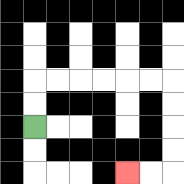{'start': '[1, 5]', 'end': '[5, 7]', 'path_directions': 'U,U,R,R,R,R,R,R,D,D,D,D,L,L', 'path_coordinates': '[[1, 5], [1, 4], [1, 3], [2, 3], [3, 3], [4, 3], [5, 3], [6, 3], [7, 3], [7, 4], [7, 5], [7, 6], [7, 7], [6, 7], [5, 7]]'}